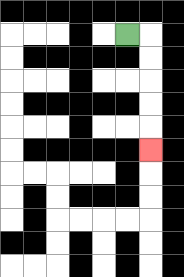{'start': '[5, 1]', 'end': '[6, 6]', 'path_directions': 'R,D,D,D,D,D', 'path_coordinates': '[[5, 1], [6, 1], [6, 2], [6, 3], [6, 4], [6, 5], [6, 6]]'}